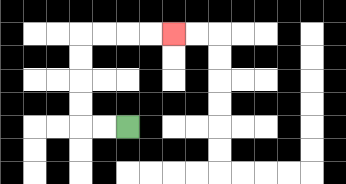{'start': '[5, 5]', 'end': '[7, 1]', 'path_directions': 'L,L,U,U,U,U,R,R,R,R', 'path_coordinates': '[[5, 5], [4, 5], [3, 5], [3, 4], [3, 3], [3, 2], [3, 1], [4, 1], [5, 1], [6, 1], [7, 1]]'}